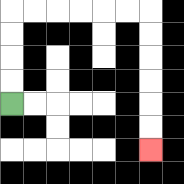{'start': '[0, 4]', 'end': '[6, 6]', 'path_directions': 'U,U,U,U,R,R,R,R,R,R,D,D,D,D,D,D', 'path_coordinates': '[[0, 4], [0, 3], [0, 2], [0, 1], [0, 0], [1, 0], [2, 0], [3, 0], [4, 0], [5, 0], [6, 0], [6, 1], [6, 2], [6, 3], [6, 4], [6, 5], [6, 6]]'}